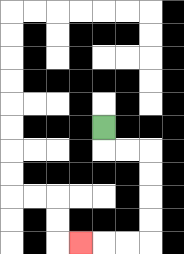{'start': '[4, 5]', 'end': '[3, 10]', 'path_directions': 'D,R,R,D,D,D,D,L,L,L', 'path_coordinates': '[[4, 5], [4, 6], [5, 6], [6, 6], [6, 7], [6, 8], [6, 9], [6, 10], [5, 10], [4, 10], [3, 10]]'}